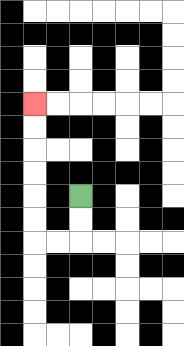{'start': '[3, 8]', 'end': '[1, 4]', 'path_directions': 'D,D,L,L,U,U,U,U,U,U', 'path_coordinates': '[[3, 8], [3, 9], [3, 10], [2, 10], [1, 10], [1, 9], [1, 8], [1, 7], [1, 6], [1, 5], [1, 4]]'}